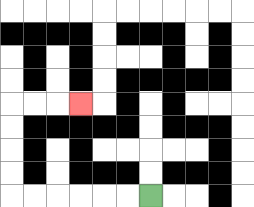{'start': '[6, 8]', 'end': '[3, 4]', 'path_directions': 'L,L,L,L,L,L,U,U,U,U,R,R,R', 'path_coordinates': '[[6, 8], [5, 8], [4, 8], [3, 8], [2, 8], [1, 8], [0, 8], [0, 7], [0, 6], [0, 5], [0, 4], [1, 4], [2, 4], [3, 4]]'}